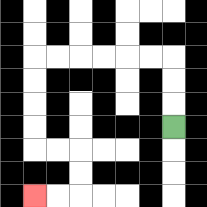{'start': '[7, 5]', 'end': '[1, 8]', 'path_directions': 'U,U,U,L,L,L,L,L,L,D,D,D,D,R,R,D,D,L,L', 'path_coordinates': '[[7, 5], [7, 4], [7, 3], [7, 2], [6, 2], [5, 2], [4, 2], [3, 2], [2, 2], [1, 2], [1, 3], [1, 4], [1, 5], [1, 6], [2, 6], [3, 6], [3, 7], [3, 8], [2, 8], [1, 8]]'}